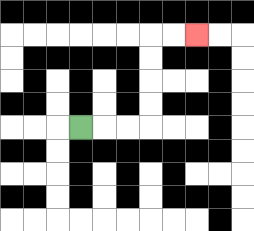{'start': '[3, 5]', 'end': '[8, 1]', 'path_directions': 'R,R,R,U,U,U,U,R,R', 'path_coordinates': '[[3, 5], [4, 5], [5, 5], [6, 5], [6, 4], [6, 3], [6, 2], [6, 1], [7, 1], [8, 1]]'}